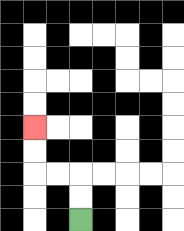{'start': '[3, 9]', 'end': '[1, 5]', 'path_directions': 'U,U,L,L,U,U', 'path_coordinates': '[[3, 9], [3, 8], [3, 7], [2, 7], [1, 7], [1, 6], [1, 5]]'}